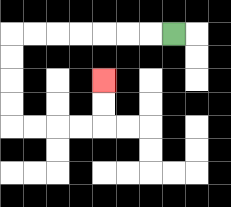{'start': '[7, 1]', 'end': '[4, 3]', 'path_directions': 'L,L,L,L,L,L,L,D,D,D,D,R,R,R,R,U,U', 'path_coordinates': '[[7, 1], [6, 1], [5, 1], [4, 1], [3, 1], [2, 1], [1, 1], [0, 1], [0, 2], [0, 3], [0, 4], [0, 5], [1, 5], [2, 5], [3, 5], [4, 5], [4, 4], [4, 3]]'}